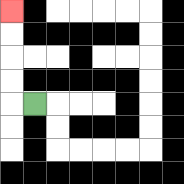{'start': '[1, 4]', 'end': '[0, 0]', 'path_directions': 'L,U,U,U,U', 'path_coordinates': '[[1, 4], [0, 4], [0, 3], [0, 2], [0, 1], [0, 0]]'}